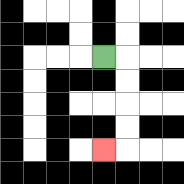{'start': '[4, 2]', 'end': '[4, 6]', 'path_directions': 'R,D,D,D,D,L', 'path_coordinates': '[[4, 2], [5, 2], [5, 3], [5, 4], [5, 5], [5, 6], [4, 6]]'}